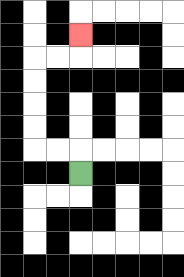{'start': '[3, 7]', 'end': '[3, 1]', 'path_directions': 'U,L,L,U,U,U,U,R,R,U', 'path_coordinates': '[[3, 7], [3, 6], [2, 6], [1, 6], [1, 5], [1, 4], [1, 3], [1, 2], [2, 2], [3, 2], [3, 1]]'}